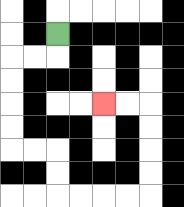{'start': '[2, 1]', 'end': '[4, 4]', 'path_directions': 'D,L,L,D,D,D,D,R,R,D,D,R,R,R,R,U,U,U,U,L,L', 'path_coordinates': '[[2, 1], [2, 2], [1, 2], [0, 2], [0, 3], [0, 4], [0, 5], [0, 6], [1, 6], [2, 6], [2, 7], [2, 8], [3, 8], [4, 8], [5, 8], [6, 8], [6, 7], [6, 6], [6, 5], [6, 4], [5, 4], [4, 4]]'}